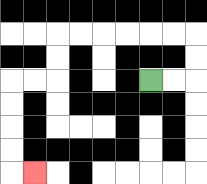{'start': '[6, 3]', 'end': '[1, 7]', 'path_directions': 'R,R,U,U,L,L,L,L,L,L,D,D,L,L,D,D,D,D,R', 'path_coordinates': '[[6, 3], [7, 3], [8, 3], [8, 2], [8, 1], [7, 1], [6, 1], [5, 1], [4, 1], [3, 1], [2, 1], [2, 2], [2, 3], [1, 3], [0, 3], [0, 4], [0, 5], [0, 6], [0, 7], [1, 7]]'}